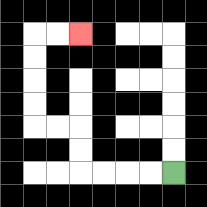{'start': '[7, 7]', 'end': '[3, 1]', 'path_directions': 'L,L,L,L,U,U,L,L,U,U,U,U,R,R', 'path_coordinates': '[[7, 7], [6, 7], [5, 7], [4, 7], [3, 7], [3, 6], [3, 5], [2, 5], [1, 5], [1, 4], [1, 3], [1, 2], [1, 1], [2, 1], [3, 1]]'}